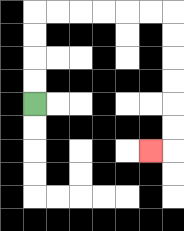{'start': '[1, 4]', 'end': '[6, 6]', 'path_directions': 'U,U,U,U,R,R,R,R,R,R,D,D,D,D,D,D,L', 'path_coordinates': '[[1, 4], [1, 3], [1, 2], [1, 1], [1, 0], [2, 0], [3, 0], [4, 0], [5, 0], [6, 0], [7, 0], [7, 1], [7, 2], [7, 3], [7, 4], [7, 5], [7, 6], [6, 6]]'}